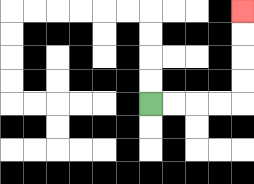{'start': '[6, 4]', 'end': '[10, 0]', 'path_directions': 'R,R,R,R,U,U,U,U', 'path_coordinates': '[[6, 4], [7, 4], [8, 4], [9, 4], [10, 4], [10, 3], [10, 2], [10, 1], [10, 0]]'}